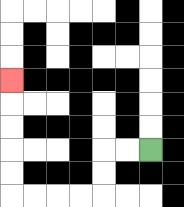{'start': '[6, 6]', 'end': '[0, 3]', 'path_directions': 'L,L,D,D,L,L,L,L,U,U,U,U,U', 'path_coordinates': '[[6, 6], [5, 6], [4, 6], [4, 7], [4, 8], [3, 8], [2, 8], [1, 8], [0, 8], [0, 7], [0, 6], [0, 5], [0, 4], [0, 3]]'}